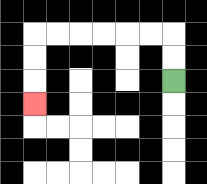{'start': '[7, 3]', 'end': '[1, 4]', 'path_directions': 'U,U,L,L,L,L,L,L,D,D,D', 'path_coordinates': '[[7, 3], [7, 2], [7, 1], [6, 1], [5, 1], [4, 1], [3, 1], [2, 1], [1, 1], [1, 2], [1, 3], [1, 4]]'}